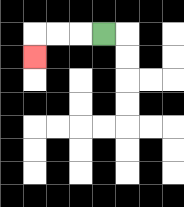{'start': '[4, 1]', 'end': '[1, 2]', 'path_directions': 'L,L,L,D', 'path_coordinates': '[[4, 1], [3, 1], [2, 1], [1, 1], [1, 2]]'}